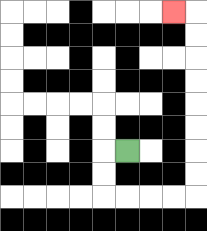{'start': '[5, 6]', 'end': '[7, 0]', 'path_directions': 'L,D,D,R,R,R,R,U,U,U,U,U,U,U,U,L', 'path_coordinates': '[[5, 6], [4, 6], [4, 7], [4, 8], [5, 8], [6, 8], [7, 8], [8, 8], [8, 7], [8, 6], [8, 5], [8, 4], [8, 3], [8, 2], [8, 1], [8, 0], [7, 0]]'}